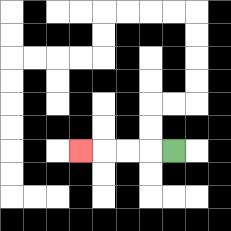{'start': '[7, 6]', 'end': '[3, 6]', 'path_directions': 'L,L,L,L', 'path_coordinates': '[[7, 6], [6, 6], [5, 6], [4, 6], [3, 6]]'}